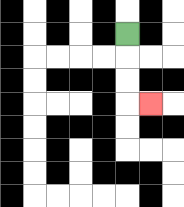{'start': '[5, 1]', 'end': '[6, 4]', 'path_directions': 'D,D,D,R', 'path_coordinates': '[[5, 1], [5, 2], [5, 3], [5, 4], [6, 4]]'}